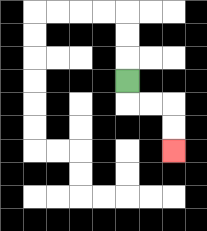{'start': '[5, 3]', 'end': '[7, 6]', 'path_directions': 'D,R,R,D,D', 'path_coordinates': '[[5, 3], [5, 4], [6, 4], [7, 4], [7, 5], [7, 6]]'}